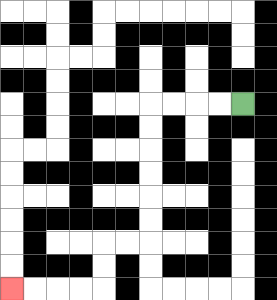{'start': '[10, 4]', 'end': '[0, 12]', 'path_directions': 'L,L,L,L,D,D,D,D,D,D,L,L,D,D,L,L,L,L', 'path_coordinates': '[[10, 4], [9, 4], [8, 4], [7, 4], [6, 4], [6, 5], [6, 6], [6, 7], [6, 8], [6, 9], [6, 10], [5, 10], [4, 10], [4, 11], [4, 12], [3, 12], [2, 12], [1, 12], [0, 12]]'}